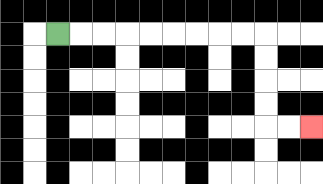{'start': '[2, 1]', 'end': '[13, 5]', 'path_directions': 'R,R,R,R,R,R,R,R,R,D,D,D,D,R,R', 'path_coordinates': '[[2, 1], [3, 1], [4, 1], [5, 1], [6, 1], [7, 1], [8, 1], [9, 1], [10, 1], [11, 1], [11, 2], [11, 3], [11, 4], [11, 5], [12, 5], [13, 5]]'}